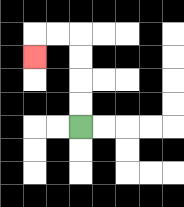{'start': '[3, 5]', 'end': '[1, 2]', 'path_directions': 'U,U,U,U,L,L,D', 'path_coordinates': '[[3, 5], [3, 4], [3, 3], [3, 2], [3, 1], [2, 1], [1, 1], [1, 2]]'}